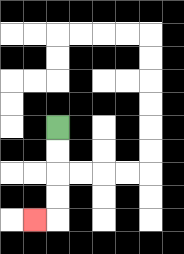{'start': '[2, 5]', 'end': '[1, 9]', 'path_directions': 'D,D,D,D,L', 'path_coordinates': '[[2, 5], [2, 6], [2, 7], [2, 8], [2, 9], [1, 9]]'}